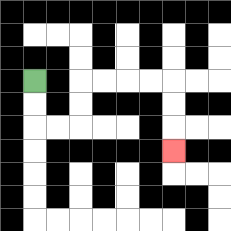{'start': '[1, 3]', 'end': '[7, 6]', 'path_directions': 'D,D,R,R,U,U,R,R,R,R,D,D,D', 'path_coordinates': '[[1, 3], [1, 4], [1, 5], [2, 5], [3, 5], [3, 4], [3, 3], [4, 3], [5, 3], [6, 3], [7, 3], [7, 4], [7, 5], [7, 6]]'}